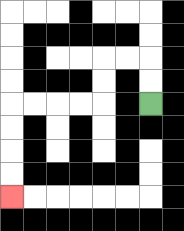{'start': '[6, 4]', 'end': '[0, 8]', 'path_directions': 'U,U,L,L,D,D,L,L,L,L,D,D,D,D', 'path_coordinates': '[[6, 4], [6, 3], [6, 2], [5, 2], [4, 2], [4, 3], [4, 4], [3, 4], [2, 4], [1, 4], [0, 4], [0, 5], [0, 6], [0, 7], [0, 8]]'}